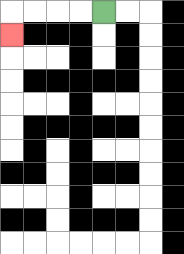{'start': '[4, 0]', 'end': '[0, 1]', 'path_directions': 'L,L,L,L,D', 'path_coordinates': '[[4, 0], [3, 0], [2, 0], [1, 0], [0, 0], [0, 1]]'}